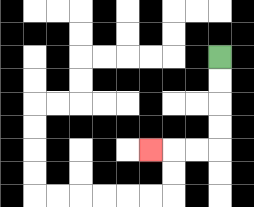{'start': '[9, 2]', 'end': '[6, 6]', 'path_directions': 'D,D,D,D,L,L,L', 'path_coordinates': '[[9, 2], [9, 3], [9, 4], [9, 5], [9, 6], [8, 6], [7, 6], [6, 6]]'}